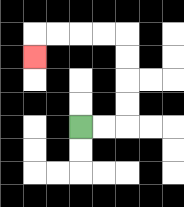{'start': '[3, 5]', 'end': '[1, 2]', 'path_directions': 'R,R,U,U,U,U,L,L,L,L,D', 'path_coordinates': '[[3, 5], [4, 5], [5, 5], [5, 4], [5, 3], [5, 2], [5, 1], [4, 1], [3, 1], [2, 1], [1, 1], [1, 2]]'}